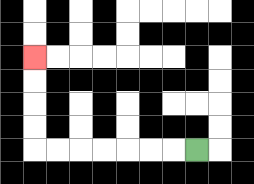{'start': '[8, 6]', 'end': '[1, 2]', 'path_directions': 'L,L,L,L,L,L,L,U,U,U,U', 'path_coordinates': '[[8, 6], [7, 6], [6, 6], [5, 6], [4, 6], [3, 6], [2, 6], [1, 6], [1, 5], [1, 4], [1, 3], [1, 2]]'}